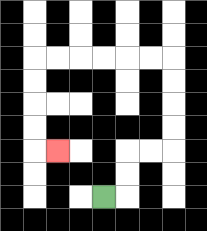{'start': '[4, 8]', 'end': '[2, 6]', 'path_directions': 'R,U,U,R,R,U,U,U,U,L,L,L,L,L,L,D,D,D,D,R', 'path_coordinates': '[[4, 8], [5, 8], [5, 7], [5, 6], [6, 6], [7, 6], [7, 5], [7, 4], [7, 3], [7, 2], [6, 2], [5, 2], [4, 2], [3, 2], [2, 2], [1, 2], [1, 3], [1, 4], [1, 5], [1, 6], [2, 6]]'}